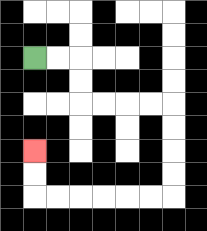{'start': '[1, 2]', 'end': '[1, 6]', 'path_directions': 'R,R,D,D,R,R,R,R,D,D,D,D,L,L,L,L,L,L,U,U', 'path_coordinates': '[[1, 2], [2, 2], [3, 2], [3, 3], [3, 4], [4, 4], [5, 4], [6, 4], [7, 4], [7, 5], [7, 6], [7, 7], [7, 8], [6, 8], [5, 8], [4, 8], [3, 8], [2, 8], [1, 8], [1, 7], [1, 6]]'}